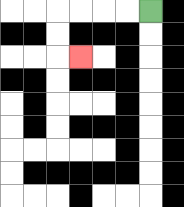{'start': '[6, 0]', 'end': '[3, 2]', 'path_directions': 'L,L,L,L,D,D,R', 'path_coordinates': '[[6, 0], [5, 0], [4, 0], [3, 0], [2, 0], [2, 1], [2, 2], [3, 2]]'}